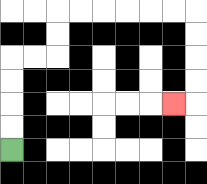{'start': '[0, 6]', 'end': '[7, 4]', 'path_directions': 'U,U,U,U,R,R,U,U,R,R,R,R,R,R,D,D,D,D,L', 'path_coordinates': '[[0, 6], [0, 5], [0, 4], [0, 3], [0, 2], [1, 2], [2, 2], [2, 1], [2, 0], [3, 0], [4, 0], [5, 0], [6, 0], [7, 0], [8, 0], [8, 1], [8, 2], [8, 3], [8, 4], [7, 4]]'}